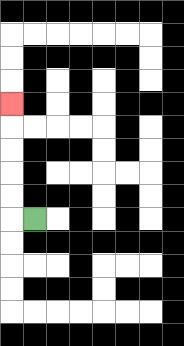{'start': '[1, 9]', 'end': '[0, 4]', 'path_directions': 'L,U,U,U,U,U', 'path_coordinates': '[[1, 9], [0, 9], [0, 8], [0, 7], [0, 6], [0, 5], [0, 4]]'}